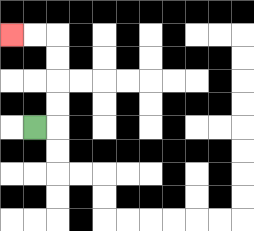{'start': '[1, 5]', 'end': '[0, 1]', 'path_directions': 'R,U,U,U,U,L,L', 'path_coordinates': '[[1, 5], [2, 5], [2, 4], [2, 3], [2, 2], [2, 1], [1, 1], [0, 1]]'}